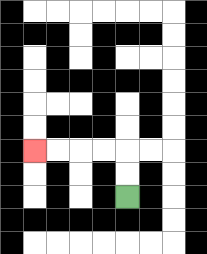{'start': '[5, 8]', 'end': '[1, 6]', 'path_directions': 'U,U,L,L,L,L', 'path_coordinates': '[[5, 8], [5, 7], [5, 6], [4, 6], [3, 6], [2, 6], [1, 6]]'}